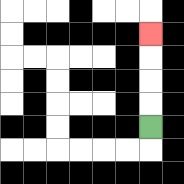{'start': '[6, 5]', 'end': '[6, 1]', 'path_directions': 'U,U,U,U', 'path_coordinates': '[[6, 5], [6, 4], [6, 3], [6, 2], [6, 1]]'}